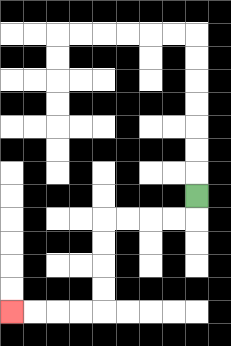{'start': '[8, 8]', 'end': '[0, 13]', 'path_directions': 'D,L,L,L,L,D,D,D,D,L,L,L,L', 'path_coordinates': '[[8, 8], [8, 9], [7, 9], [6, 9], [5, 9], [4, 9], [4, 10], [4, 11], [4, 12], [4, 13], [3, 13], [2, 13], [1, 13], [0, 13]]'}